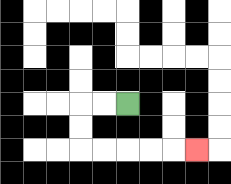{'start': '[5, 4]', 'end': '[8, 6]', 'path_directions': 'L,L,D,D,R,R,R,R,R', 'path_coordinates': '[[5, 4], [4, 4], [3, 4], [3, 5], [3, 6], [4, 6], [5, 6], [6, 6], [7, 6], [8, 6]]'}